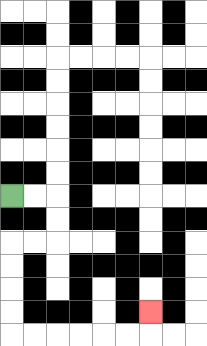{'start': '[0, 8]', 'end': '[6, 13]', 'path_directions': 'R,R,D,D,L,L,D,D,D,D,R,R,R,R,R,R,U', 'path_coordinates': '[[0, 8], [1, 8], [2, 8], [2, 9], [2, 10], [1, 10], [0, 10], [0, 11], [0, 12], [0, 13], [0, 14], [1, 14], [2, 14], [3, 14], [4, 14], [5, 14], [6, 14], [6, 13]]'}